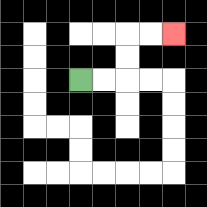{'start': '[3, 3]', 'end': '[7, 1]', 'path_directions': 'R,R,U,U,R,R', 'path_coordinates': '[[3, 3], [4, 3], [5, 3], [5, 2], [5, 1], [6, 1], [7, 1]]'}